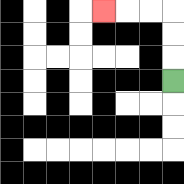{'start': '[7, 3]', 'end': '[4, 0]', 'path_directions': 'U,U,U,L,L,L', 'path_coordinates': '[[7, 3], [7, 2], [7, 1], [7, 0], [6, 0], [5, 0], [4, 0]]'}